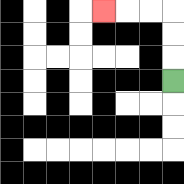{'start': '[7, 3]', 'end': '[4, 0]', 'path_directions': 'U,U,U,L,L,L', 'path_coordinates': '[[7, 3], [7, 2], [7, 1], [7, 0], [6, 0], [5, 0], [4, 0]]'}